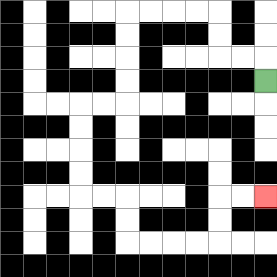{'start': '[11, 3]', 'end': '[11, 8]', 'path_directions': 'U,L,L,U,U,L,L,L,L,D,D,D,D,L,L,D,D,D,D,R,R,D,D,R,R,R,R,U,U,R,R', 'path_coordinates': '[[11, 3], [11, 2], [10, 2], [9, 2], [9, 1], [9, 0], [8, 0], [7, 0], [6, 0], [5, 0], [5, 1], [5, 2], [5, 3], [5, 4], [4, 4], [3, 4], [3, 5], [3, 6], [3, 7], [3, 8], [4, 8], [5, 8], [5, 9], [5, 10], [6, 10], [7, 10], [8, 10], [9, 10], [9, 9], [9, 8], [10, 8], [11, 8]]'}